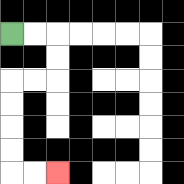{'start': '[0, 1]', 'end': '[2, 7]', 'path_directions': 'R,R,D,D,L,L,D,D,D,D,R,R', 'path_coordinates': '[[0, 1], [1, 1], [2, 1], [2, 2], [2, 3], [1, 3], [0, 3], [0, 4], [0, 5], [0, 6], [0, 7], [1, 7], [2, 7]]'}